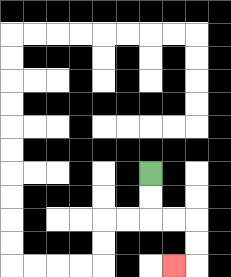{'start': '[6, 7]', 'end': '[7, 11]', 'path_directions': 'D,D,R,R,D,D,L', 'path_coordinates': '[[6, 7], [6, 8], [6, 9], [7, 9], [8, 9], [8, 10], [8, 11], [7, 11]]'}